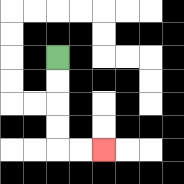{'start': '[2, 2]', 'end': '[4, 6]', 'path_directions': 'D,D,D,D,R,R', 'path_coordinates': '[[2, 2], [2, 3], [2, 4], [2, 5], [2, 6], [3, 6], [4, 6]]'}